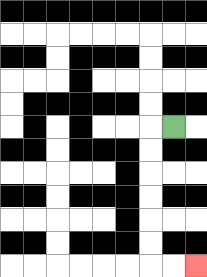{'start': '[7, 5]', 'end': '[8, 11]', 'path_directions': 'L,D,D,D,D,D,D,R,R', 'path_coordinates': '[[7, 5], [6, 5], [6, 6], [6, 7], [6, 8], [6, 9], [6, 10], [6, 11], [7, 11], [8, 11]]'}